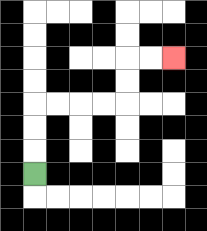{'start': '[1, 7]', 'end': '[7, 2]', 'path_directions': 'U,U,U,R,R,R,R,U,U,R,R', 'path_coordinates': '[[1, 7], [1, 6], [1, 5], [1, 4], [2, 4], [3, 4], [4, 4], [5, 4], [5, 3], [5, 2], [6, 2], [7, 2]]'}